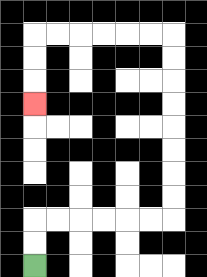{'start': '[1, 11]', 'end': '[1, 4]', 'path_directions': 'U,U,R,R,R,R,R,R,U,U,U,U,U,U,U,U,L,L,L,L,L,L,D,D,D', 'path_coordinates': '[[1, 11], [1, 10], [1, 9], [2, 9], [3, 9], [4, 9], [5, 9], [6, 9], [7, 9], [7, 8], [7, 7], [7, 6], [7, 5], [7, 4], [7, 3], [7, 2], [7, 1], [6, 1], [5, 1], [4, 1], [3, 1], [2, 1], [1, 1], [1, 2], [1, 3], [1, 4]]'}